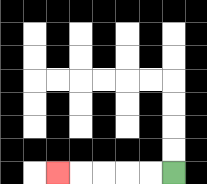{'start': '[7, 7]', 'end': '[2, 7]', 'path_directions': 'L,L,L,L,L', 'path_coordinates': '[[7, 7], [6, 7], [5, 7], [4, 7], [3, 7], [2, 7]]'}